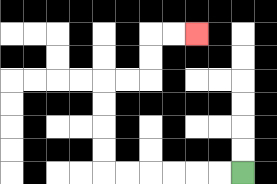{'start': '[10, 7]', 'end': '[8, 1]', 'path_directions': 'L,L,L,L,L,L,U,U,U,U,R,R,U,U,R,R', 'path_coordinates': '[[10, 7], [9, 7], [8, 7], [7, 7], [6, 7], [5, 7], [4, 7], [4, 6], [4, 5], [4, 4], [4, 3], [5, 3], [6, 3], [6, 2], [6, 1], [7, 1], [8, 1]]'}